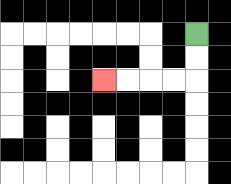{'start': '[8, 1]', 'end': '[4, 3]', 'path_directions': 'D,D,L,L,L,L', 'path_coordinates': '[[8, 1], [8, 2], [8, 3], [7, 3], [6, 3], [5, 3], [4, 3]]'}